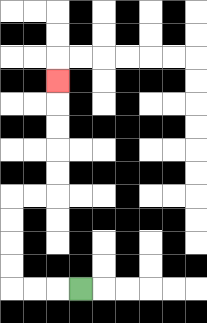{'start': '[3, 12]', 'end': '[2, 3]', 'path_directions': 'L,L,L,U,U,U,U,R,R,U,U,U,U,U', 'path_coordinates': '[[3, 12], [2, 12], [1, 12], [0, 12], [0, 11], [0, 10], [0, 9], [0, 8], [1, 8], [2, 8], [2, 7], [2, 6], [2, 5], [2, 4], [2, 3]]'}